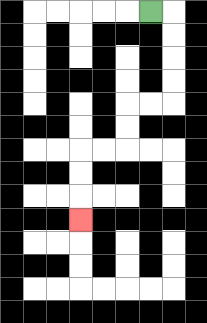{'start': '[6, 0]', 'end': '[3, 9]', 'path_directions': 'R,D,D,D,D,L,L,D,D,L,L,D,D,D', 'path_coordinates': '[[6, 0], [7, 0], [7, 1], [7, 2], [7, 3], [7, 4], [6, 4], [5, 4], [5, 5], [5, 6], [4, 6], [3, 6], [3, 7], [3, 8], [3, 9]]'}